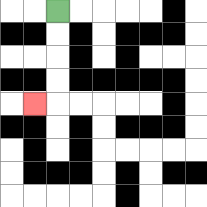{'start': '[2, 0]', 'end': '[1, 4]', 'path_directions': 'D,D,D,D,L', 'path_coordinates': '[[2, 0], [2, 1], [2, 2], [2, 3], [2, 4], [1, 4]]'}